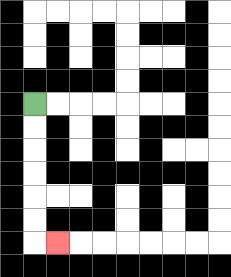{'start': '[1, 4]', 'end': '[2, 10]', 'path_directions': 'D,D,D,D,D,D,R', 'path_coordinates': '[[1, 4], [1, 5], [1, 6], [1, 7], [1, 8], [1, 9], [1, 10], [2, 10]]'}